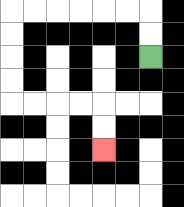{'start': '[6, 2]', 'end': '[4, 6]', 'path_directions': 'U,U,L,L,L,L,L,L,D,D,D,D,R,R,R,R,D,D', 'path_coordinates': '[[6, 2], [6, 1], [6, 0], [5, 0], [4, 0], [3, 0], [2, 0], [1, 0], [0, 0], [0, 1], [0, 2], [0, 3], [0, 4], [1, 4], [2, 4], [3, 4], [4, 4], [4, 5], [4, 6]]'}